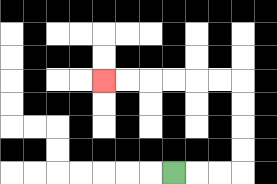{'start': '[7, 7]', 'end': '[4, 3]', 'path_directions': 'R,R,R,U,U,U,U,L,L,L,L,L,L', 'path_coordinates': '[[7, 7], [8, 7], [9, 7], [10, 7], [10, 6], [10, 5], [10, 4], [10, 3], [9, 3], [8, 3], [7, 3], [6, 3], [5, 3], [4, 3]]'}